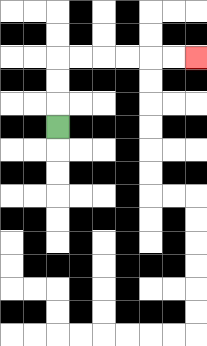{'start': '[2, 5]', 'end': '[8, 2]', 'path_directions': 'U,U,U,R,R,R,R,R,R', 'path_coordinates': '[[2, 5], [2, 4], [2, 3], [2, 2], [3, 2], [4, 2], [5, 2], [6, 2], [7, 2], [8, 2]]'}